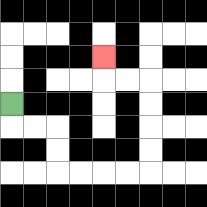{'start': '[0, 4]', 'end': '[4, 2]', 'path_directions': 'D,R,R,D,D,R,R,R,R,U,U,U,U,L,L,U', 'path_coordinates': '[[0, 4], [0, 5], [1, 5], [2, 5], [2, 6], [2, 7], [3, 7], [4, 7], [5, 7], [6, 7], [6, 6], [6, 5], [6, 4], [6, 3], [5, 3], [4, 3], [4, 2]]'}